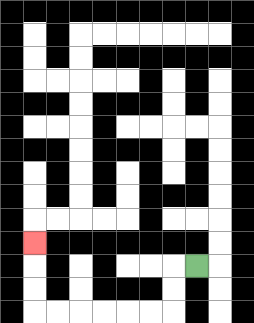{'start': '[8, 11]', 'end': '[1, 10]', 'path_directions': 'L,D,D,L,L,L,L,L,L,U,U,U', 'path_coordinates': '[[8, 11], [7, 11], [7, 12], [7, 13], [6, 13], [5, 13], [4, 13], [3, 13], [2, 13], [1, 13], [1, 12], [1, 11], [1, 10]]'}